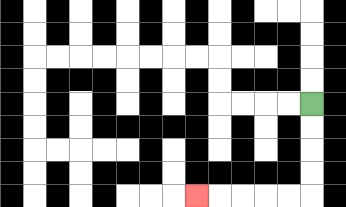{'start': '[13, 4]', 'end': '[8, 8]', 'path_directions': 'D,D,D,D,L,L,L,L,L', 'path_coordinates': '[[13, 4], [13, 5], [13, 6], [13, 7], [13, 8], [12, 8], [11, 8], [10, 8], [9, 8], [8, 8]]'}